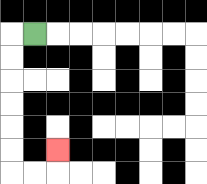{'start': '[1, 1]', 'end': '[2, 6]', 'path_directions': 'L,D,D,D,D,D,D,R,R,U', 'path_coordinates': '[[1, 1], [0, 1], [0, 2], [0, 3], [0, 4], [0, 5], [0, 6], [0, 7], [1, 7], [2, 7], [2, 6]]'}